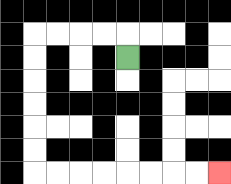{'start': '[5, 2]', 'end': '[9, 7]', 'path_directions': 'U,L,L,L,L,D,D,D,D,D,D,R,R,R,R,R,R,R,R', 'path_coordinates': '[[5, 2], [5, 1], [4, 1], [3, 1], [2, 1], [1, 1], [1, 2], [1, 3], [1, 4], [1, 5], [1, 6], [1, 7], [2, 7], [3, 7], [4, 7], [5, 7], [6, 7], [7, 7], [8, 7], [9, 7]]'}